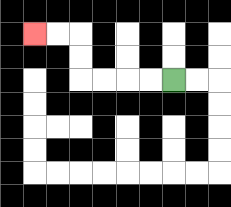{'start': '[7, 3]', 'end': '[1, 1]', 'path_directions': 'L,L,L,L,U,U,L,L', 'path_coordinates': '[[7, 3], [6, 3], [5, 3], [4, 3], [3, 3], [3, 2], [3, 1], [2, 1], [1, 1]]'}